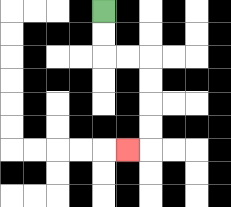{'start': '[4, 0]', 'end': '[5, 6]', 'path_directions': 'D,D,R,R,D,D,D,D,L', 'path_coordinates': '[[4, 0], [4, 1], [4, 2], [5, 2], [6, 2], [6, 3], [6, 4], [6, 5], [6, 6], [5, 6]]'}